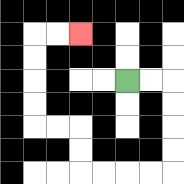{'start': '[5, 3]', 'end': '[3, 1]', 'path_directions': 'R,R,D,D,D,D,L,L,L,L,U,U,L,L,U,U,U,U,R,R', 'path_coordinates': '[[5, 3], [6, 3], [7, 3], [7, 4], [7, 5], [7, 6], [7, 7], [6, 7], [5, 7], [4, 7], [3, 7], [3, 6], [3, 5], [2, 5], [1, 5], [1, 4], [1, 3], [1, 2], [1, 1], [2, 1], [3, 1]]'}